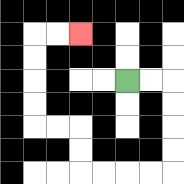{'start': '[5, 3]', 'end': '[3, 1]', 'path_directions': 'R,R,D,D,D,D,L,L,L,L,U,U,L,L,U,U,U,U,R,R', 'path_coordinates': '[[5, 3], [6, 3], [7, 3], [7, 4], [7, 5], [7, 6], [7, 7], [6, 7], [5, 7], [4, 7], [3, 7], [3, 6], [3, 5], [2, 5], [1, 5], [1, 4], [1, 3], [1, 2], [1, 1], [2, 1], [3, 1]]'}